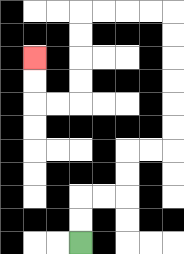{'start': '[3, 10]', 'end': '[1, 2]', 'path_directions': 'U,U,R,R,U,U,R,R,U,U,U,U,U,U,L,L,L,L,D,D,D,D,L,L,U,U', 'path_coordinates': '[[3, 10], [3, 9], [3, 8], [4, 8], [5, 8], [5, 7], [5, 6], [6, 6], [7, 6], [7, 5], [7, 4], [7, 3], [7, 2], [7, 1], [7, 0], [6, 0], [5, 0], [4, 0], [3, 0], [3, 1], [3, 2], [3, 3], [3, 4], [2, 4], [1, 4], [1, 3], [1, 2]]'}